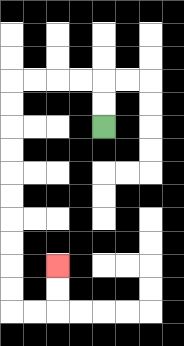{'start': '[4, 5]', 'end': '[2, 11]', 'path_directions': 'U,U,L,L,L,L,D,D,D,D,D,D,D,D,D,D,R,R,U,U', 'path_coordinates': '[[4, 5], [4, 4], [4, 3], [3, 3], [2, 3], [1, 3], [0, 3], [0, 4], [0, 5], [0, 6], [0, 7], [0, 8], [0, 9], [0, 10], [0, 11], [0, 12], [0, 13], [1, 13], [2, 13], [2, 12], [2, 11]]'}